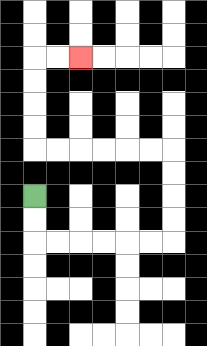{'start': '[1, 8]', 'end': '[3, 2]', 'path_directions': 'D,D,R,R,R,R,R,R,U,U,U,U,L,L,L,L,L,L,U,U,U,U,R,R', 'path_coordinates': '[[1, 8], [1, 9], [1, 10], [2, 10], [3, 10], [4, 10], [5, 10], [6, 10], [7, 10], [7, 9], [7, 8], [7, 7], [7, 6], [6, 6], [5, 6], [4, 6], [3, 6], [2, 6], [1, 6], [1, 5], [1, 4], [1, 3], [1, 2], [2, 2], [3, 2]]'}